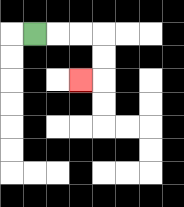{'start': '[1, 1]', 'end': '[3, 3]', 'path_directions': 'R,R,R,D,D,L', 'path_coordinates': '[[1, 1], [2, 1], [3, 1], [4, 1], [4, 2], [4, 3], [3, 3]]'}